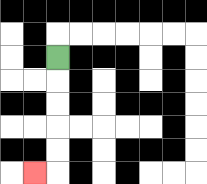{'start': '[2, 2]', 'end': '[1, 7]', 'path_directions': 'D,D,D,D,D,L', 'path_coordinates': '[[2, 2], [2, 3], [2, 4], [2, 5], [2, 6], [2, 7], [1, 7]]'}